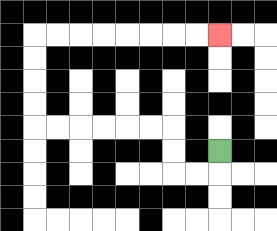{'start': '[9, 6]', 'end': '[9, 1]', 'path_directions': 'D,L,L,U,U,L,L,L,L,L,L,U,U,U,U,R,R,R,R,R,R,R,R', 'path_coordinates': '[[9, 6], [9, 7], [8, 7], [7, 7], [7, 6], [7, 5], [6, 5], [5, 5], [4, 5], [3, 5], [2, 5], [1, 5], [1, 4], [1, 3], [1, 2], [1, 1], [2, 1], [3, 1], [4, 1], [5, 1], [6, 1], [7, 1], [8, 1], [9, 1]]'}